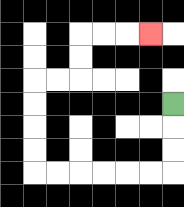{'start': '[7, 4]', 'end': '[6, 1]', 'path_directions': 'D,D,D,L,L,L,L,L,L,U,U,U,U,R,R,U,U,R,R,R', 'path_coordinates': '[[7, 4], [7, 5], [7, 6], [7, 7], [6, 7], [5, 7], [4, 7], [3, 7], [2, 7], [1, 7], [1, 6], [1, 5], [1, 4], [1, 3], [2, 3], [3, 3], [3, 2], [3, 1], [4, 1], [5, 1], [6, 1]]'}